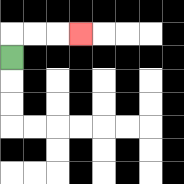{'start': '[0, 2]', 'end': '[3, 1]', 'path_directions': 'U,R,R,R', 'path_coordinates': '[[0, 2], [0, 1], [1, 1], [2, 1], [3, 1]]'}